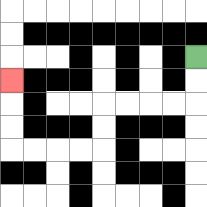{'start': '[8, 2]', 'end': '[0, 3]', 'path_directions': 'D,D,L,L,L,L,D,D,L,L,L,L,U,U,U', 'path_coordinates': '[[8, 2], [8, 3], [8, 4], [7, 4], [6, 4], [5, 4], [4, 4], [4, 5], [4, 6], [3, 6], [2, 6], [1, 6], [0, 6], [0, 5], [0, 4], [0, 3]]'}